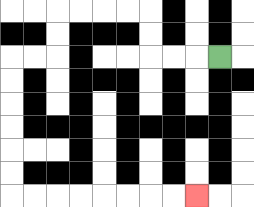{'start': '[9, 2]', 'end': '[8, 8]', 'path_directions': 'L,L,L,U,U,L,L,L,L,D,D,L,L,D,D,D,D,D,D,R,R,R,R,R,R,R,R', 'path_coordinates': '[[9, 2], [8, 2], [7, 2], [6, 2], [6, 1], [6, 0], [5, 0], [4, 0], [3, 0], [2, 0], [2, 1], [2, 2], [1, 2], [0, 2], [0, 3], [0, 4], [0, 5], [0, 6], [0, 7], [0, 8], [1, 8], [2, 8], [3, 8], [4, 8], [5, 8], [6, 8], [7, 8], [8, 8]]'}